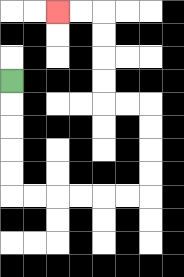{'start': '[0, 3]', 'end': '[2, 0]', 'path_directions': 'D,D,D,D,D,R,R,R,R,R,R,U,U,U,U,L,L,U,U,U,U,L,L', 'path_coordinates': '[[0, 3], [0, 4], [0, 5], [0, 6], [0, 7], [0, 8], [1, 8], [2, 8], [3, 8], [4, 8], [5, 8], [6, 8], [6, 7], [6, 6], [6, 5], [6, 4], [5, 4], [4, 4], [4, 3], [4, 2], [4, 1], [4, 0], [3, 0], [2, 0]]'}